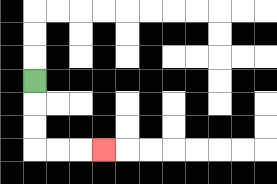{'start': '[1, 3]', 'end': '[4, 6]', 'path_directions': 'D,D,D,R,R,R', 'path_coordinates': '[[1, 3], [1, 4], [1, 5], [1, 6], [2, 6], [3, 6], [4, 6]]'}